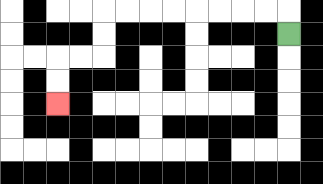{'start': '[12, 1]', 'end': '[2, 4]', 'path_directions': 'U,L,L,L,L,L,L,L,L,D,D,L,L,D,D', 'path_coordinates': '[[12, 1], [12, 0], [11, 0], [10, 0], [9, 0], [8, 0], [7, 0], [6, 0], [5, 0], [4, 0], [4, 1], [4, 2], [3, 2], [2, 2], [2, 3], [2, 4]]'}